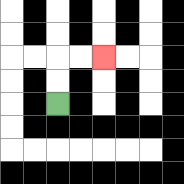{'start': '[2, 4]', 'end': '[4, 2]', 'path_directions': 'U,U,R,R', 'path_coordinates': '[[2, 4], [2, 3], [2, 2], [3, 2], [4, 2]]'}